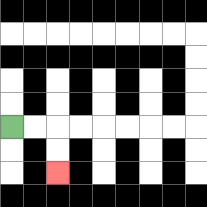{'start': '[0, 5]', 'end': '[2, 7]', 'path_directions': 'R,R,D,D', 'path_coordinates': '[[0, 5], [1, 5], [2, 5], [2, 6], [2, 7]]'}